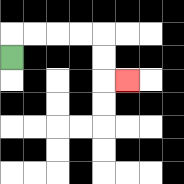{'start': '[0, 2]', 'end': '[5, 3]', 'path_directions': 'U,R,R,R,R,D,D,R', 'path_coordinates': '[[0, 2], [0, 1], [1, 1], [2, 1], [3, 1], [4, 1], [4, 2], [4, 3], [5, 3]]'}